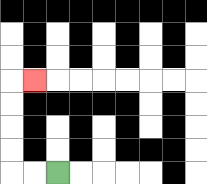{'start': '[2, 7]', 'end': '[1, 3]', 'path_directions': 'L,L,U,U,U,U,R', 'path_coordinates': '[[2, 7], [1, 7], [0, 7], [0, 6], [0, 5], [0, 4], [0, 3], [1, 3]]'}